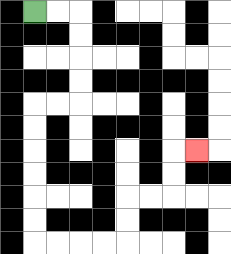{'start': '[1, 0]', 'end': '[8, 6]', 'path_directions': 'R,R,D,D,D,D,L,L,D,D,D,D,D,D,R,R,R,R,U,U,R,R,U,U,R', 'path_coordinates': '[[1, 0], [2, 0], [3, 0], [3, 1], [3, 2], [3, 3], [3, 4], [2, 4], [1, 4], [1, 5], [1, 6], [1, 7], [1, 8], [1, 9], [1, 10], [2, 10], [3, 10], [4, 10], [5, 10], [5, 9], [5, 8], [6, 8], [7, 8], [7, 7], [7, 6], [8, 6]]'}